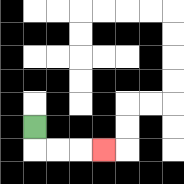{'start': '[1, 5]', 'end': '[4, 6]', 'path_directions': 'D,R,R,R', 'path_coordinates': '[[1, 5], [1, 6], [2, 6], [3, 6], [4, 6]]'}